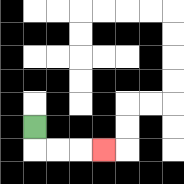{'start': '[1, 5]', 'end': '[4, 6]', 'path_directions': 'D,R,R,R', 'path_coordinates': '[[1, 5], [1, 6], [2, 6], [3, 6], [4, 6]]'}